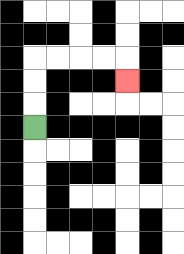{'start': '[1, 5]', 'end': '[5, 3]', 'path_directions': 'U,U,U,R,R,R,R,D', 'path_coordinates': '[[1, 5], [1, 4], [1, 3], [1, 2], [2, 2], [3, 2], [4, 2], [5, 2], [5, 3]]'}